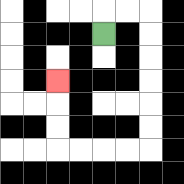{'start': '[4, 1]', 'end': '[2, 3]', 'path_directions': 'U,R,R,D,D,D,D,D,D,L,L,L,L,U,U,U', 'path_coordinates': '[[4, 1], [4, 0], [5, 0], [6, 0], [6, 1], [6, 2], [6, 3], [6, 4], [6, 5], [6, 6], [5, 6], [4, 6], [3, 6], [2, 6], [2, 5], [2, 4], [2, 3]]'}